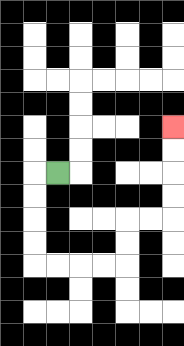{'start': '[2, 7]', 'end': '[7, 5]', 'path_directions': 'L,D,D,D,D,R,R,R,R,U,U,R,R,U,U,U,U', 'path_coordinates': '[[2, 7], [1, 7], [1, 8], [1, 9], [1, 10], [1, 11], [2, 11], [3, 11], [4, 11], [5, 11], [5, 10], [5, 9], [6, 9], [7, 9], [7, 8], [7, 7], [7, 6], [7, 5]]'}